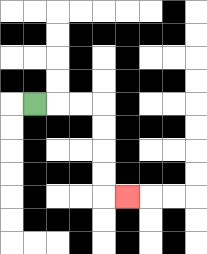{'start': '[1, 4]', 'end': '[5, 8]', 'path_directions': 'R,R,R,D,D,D,D,R', 'path_coordinates': '[[1, 4], [2, 4], [3, 4], [4, 4], [4, 5], [4, 6], [4, 7], [4, 8], [5, 8]]'}